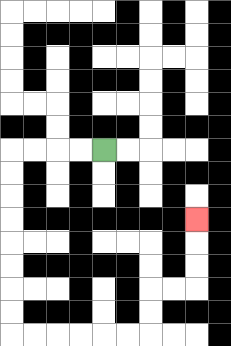{'start': '[4, 6]', 'end': '[8, 9]', 'path_directions': 'L,L,L,L,D,D,D,D,D,D,D,D,R,R,R,R,R,R,U,U,R,R,U,U,U', 'path_coordinates': '[[4, 6], [3, 6], [2, 6], [1, 6], [0, 6], [0, 7], [0, 8], [0, 9], [0, 10], [0, 11], [0, 12], [0, 13], [0, 14], [1, 14], [2, 14], [3, 14], [4, 14], [5, 14], [6, 14], [6, 13], [6, 12], [7, 12], [8, 12], [8, 11], [8, 10], [8, 9]]'}